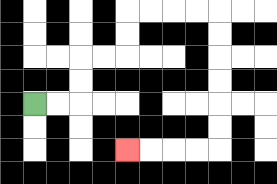{'start': '[1, 4]', 'end': '[5, 6]', 'path_directions': 'R,R,U,U,R,R,U,U,R,R,R,R,D,D,D,D,D,D,L,L,L,L', 'path_coordinates': '[[1, 4], [2, 4], [3, 4], [3, 3], [3, 2], [4, 2], [5, 2], [5, 1], [5, 0], [6, 0], [7, 0], [8, 0], [9, 0], [9, 1], [9, 2], [9, 3], [9, 4], [9, 5], [9, 6], [8, 6], [7, 6], [6, 6], [5, 6]]'}